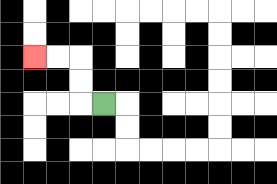{'start': '[4, 4]', 'end': '[1, 2]', 'path_directions': 'L,U,U,L,L', 'path_coordinates': '[[4, 4], [3, 4], [3, 3], [3, 2], [2, 2], [1, 2]]'}